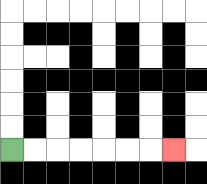{'start': '[0, 6]', 'end': '[7, 6]', 'path_directions': 'R,R,R,R,R,R,R', 'path_coordinates': '[[0, 6], [1, 6], [2, 6], [3, 6], [4, 6], [5, 6], [6, 6], [7, 6]]'}